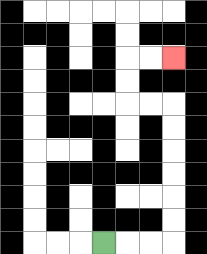{'start': '[4, 10]', 'end': '[7, 2]', 'path_directions': 'R,R,R,U,U,U,U,U,U,L,L,U,U,R,R', 'path_coordinates': '[[4, 10], [5, 10], [6, 10], [7, 10], [7, 9], [7, 8], [7, 7], [7, 6], [7, 5], [7, 4], [6, 4], [5, 4], [5, 3], [5, 2], [6, 2], [7, 2]]'}